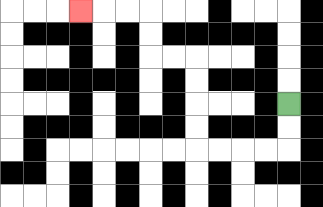{'start': '[12, 4]', 'end': '[3, 0]', 'path_directions': 'D,D,L,L,L,L,U,U,U,U,L,L,U,U,L,L,L', 'path_coordinates': '[[12, 4], [12, 5], [12, 6], [11, 6], [10, 6], [9, 6], [8, 6], [8, 5], [8, 4], [8, 3], [8, 2], [7, 2], [6, 2], [6, 1], [6, 0], [5, 0], [4, 0], [3, 0]]'}